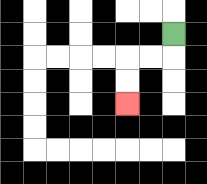{'start': '[7, 1]', 'end': '[5, 4]', 'path_directions': 'D,L,L,D,D', 'path_coordinates': '[[7, 1], [7, 2], [6, 2], [5, 2], [5, 3], [5, 4]]'}